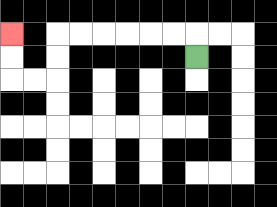{'start': '[8, 2]', 'end': '[0, 1]', 'path_directions': 'U,L,L,L,L,L,L,D,D,L,L,U,U', 'path_coordinates': '[[8, 2], [8, 1], [7, 1], [6, 1], [5, 1], [4, 1], [3, 1], [2, 1], [2, 2], [2, 3], [1, 3], [0, 3], [0, 2], [0, 1]]'}